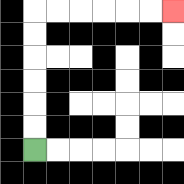{'start': '[1, 6]', 'end': '[7, 0]', 'path_directions': 'U,U,U,U,U,U,R,R,R,R,R,R', 'path_coordinates': '[[1, 6], [1, 5], [1, 4], [1, 3], [1, 2], [1, 1], [1, 0], [2, 0], [3, 0], [4, 0], [5, 0], [6, 0], [7, 0]]'}